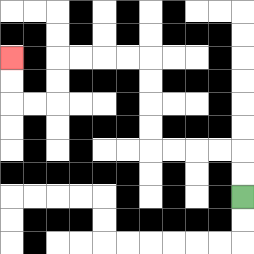{'start': '[10, 8]', 'end': '[0, 2]', 'path_directions': 'U,U,L,L,L,L,U,U,U,U,L,L,L,L,D,D,L,L,U,U', 'path_coordinates': '[[10, 8], [10, 7], [10, 6], [9, 6], [8, 6], [7, 6], [6, 6], [6, 5], [6, 4], [6, 3], [6, 2], [5, 2], [4, 2], [3, 2], [2, 2], [2, 3], [2, 4], [1, 4], [0, 4], [0, 3], [0, 2]]'}